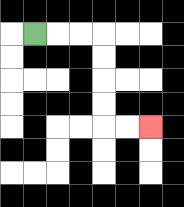{'start': '[1, 1]', 'end': '[6, 5]', 'path_directions': 'R,R,R,D,D,D,D,R,R', 'path_coordinates': '[[1, 1], [2, 1], [3, 1], [4, 1], [4, 2], [4, 3], [4, 4], [4, 5], [5, 5], [6, 5]]'}